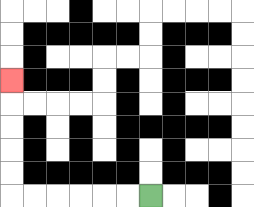{'start': '[6, 8]', 'end': '[0, 3]', 'path_directions': 'L,L,L,L,L,L,U,U,U,U,U', 'path_coordinates': '[[6, 8], [5, 8], [4, 8], [3, 8], [2, 8], [1, 8], [0, 8], [0, 7], [0, 6], [0, 5], [0, 4], [0, 3]]'}